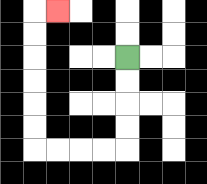{'start': '[5, 2]', 'end': '[2, 0]', 'path_directions': 'D,D,D,D,L,L,L,L,U,U,U,U,U,U,R', 'path_coordinates': '[[5, 2], [5, 3], [5, 4], [5, 5], [5, 6], [4, 6], [3, 6], [2, 6], [1, 6], [1, 5], [1, 4], [1, 3], [1, 2], [1, 1], [1, 0], [2, 0]]'}